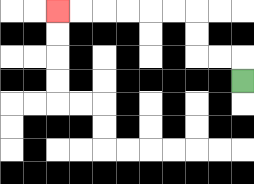{'start': '[10, 3]', 'end': '[2, 0]', 'path_directions': 'U,L,L,U,U,L,L,L,L,L,L', 'path_coordinates': '[[10, 3], [10, 2], [9, 2], [8, 2], [8, 1], [8, 0], [7, 0], [6, 0], [5, 0], [4, 0], [3, 0], [2, 0]]'}